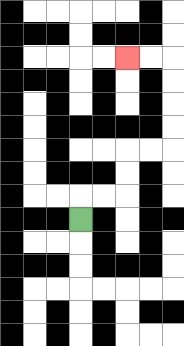{'start': '[3, 9]', 'end': '[5, 2]', 'path_directions': 'U,R,R,U,U,R,R,U,U,U,U,L,L', 'path_coordinates': '[[3, 9], [3, 8], [4, 8], [5, 8], [5, 7], [5, 6], [6, 6], [7, 6], [7, 5], [7, 4], [7, 3], [7, 2], [6, 2], [5, 2]]'}